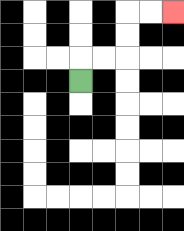{'start': '[3, 3]', 'end': '[7, 0]', 'path_directions': 'U,R,R,U,U,R,R', 'path_coordinates': '[[3, 3], [3, 2], [4, 2], [5, 2], [5, 1], [5, 0], [6, 0], [7, 0]]'}